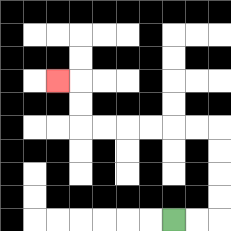{'start': '[7, 9]', 'end': '[2, 3]', 'path_directions': 'R,R,U,U,U,U,L,L,L,L,L,L,U,U,L', 'path_coordinates': '[[7, 9], [8, 9], [9, 9], [9, 8], [9, 7], [9, 6], [9, 5], [8, 5], [7, 5], [6, 5], [5, 5], [4, 5], [3, 5], [3, 4], [3, 3], [2, 3]]'}